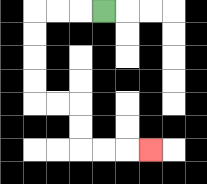{'start': '[4, 0]', 'end': '[6, 6]', 'path_directions': 'L,L,L,D,D,D,D,R,R,D,D,R,R,R', 'path_coordinates': '[[4, 0], [3, 0], [2, 0], [1, 0], [1, 1], [1, 2], [1, 3], [1, 4], [2, 4], [3, 4], [3, 5], [3, 6], [4, 6], [5, 6], [6, 6]]'}